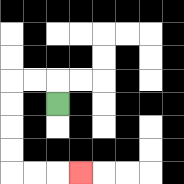{'start': '[2, 4]', 'end': '[3, 7]', 'path_directions': 'U,L,L,D,D,D,D,R,R,R', 'path_coordinates': '[[2, 4], [2, 3], [1, 3], [0, 3], [0, 4], [0, 5], [0, 6], [0, 7], [1, 7], [2, 7], [3, 7]]'}